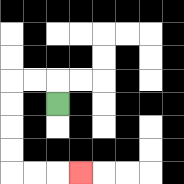{'start': '[2, 4]', 'end': '[3, 7]', 'path_directions': 'U,L,L,D,D,D,D,R,R,R', 'path_coordinates': '[[2, 4], [2, 3], [1, 3], [0, 3], [0, 4], [0, 5], [0, 6], [0, 7], [1, 7], [2, 7], [3, 7]]'}